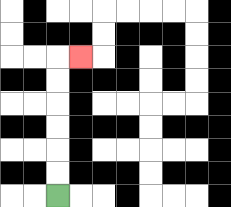{'start': '[2, 8]', 'end': '[3, 2]', 'path_directions': 'U,U,U,U,U,U,R', 'path_coordinates': '[[2, 8], [2, 7], [2, 6], [2, 5], [2, 4], [2, 3], [2, 2], [3, 2]]'}